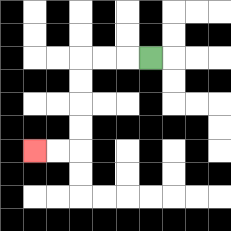{'start': '[6, 2]', 'end': '[1, 6]', 'path_directions': 'L,L,L,D,D,D,D,L,L', 'path_coordinates': '[[6, 2], [5, 2], [4, 2], [3, 2], [3, 3], [3, 4], [3, 5], [3, 6], [2, 6], [1, 6]]'}